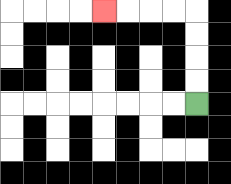{'start': '[8, 4]', 'end': '[4, 0]', 'path_directions': 'U,U,U,U,L,L,L,L', 'path_coordinates': '[[8, 4], [8, 3], [8, 2], [8, 1], [8, 0], [7, 0], [6, 0], [5, 0], [4, 0]]'}